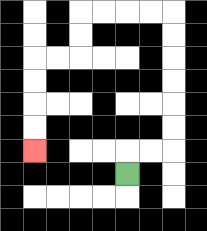{'start': '[5, 7]', 'end': '[1, 6]', 'path_directions': 'U,R,R,U,U,U,U,U,U,L,L,L,L,D,D,L,L,D,D,D,D', 'path_coordinates': '[[5, 7], [5, 6], [6, 6], [7, 6], [7, 5], [7, 4], [7, 3], [7, 2], [7, 1], [7, 0], [6, 0], [5, 0], [4, 0], [3, 0], [3, 1], [3, 2], [2, 2], [1, 2], [1, 3], [1, 4], [1, 5], [1, 6]]'}